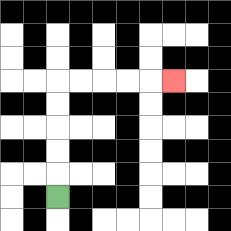{'start': '[2, 8]', 'end': '[7, 3]', 'path_directions': 'U,U,U,U,U,R,R,R,R,R', 'path_coordinates': '[[2, 8], [2, 7], [2, 6], [2, 5], [2, 4], [2, 3], [3, 3], [4, 3], [5, 3], [6, 3], [7, 3]]'}